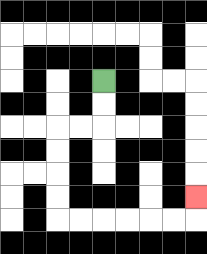{'start': '[4, 3]', 'end': '[8, 8]', 'path_directions': 'D,D,L,L,D,D,D,D,R,R,R,R,R,R,U', 'path_coordinates': '[[4, 3], [4, 4], [4, 5], [3, 5], [2, 5], [2, 6], [2, 7], [2, 8], [2, 9], [3, 9], [4, 9], [5, 9], [6, 9], [7, 9], [8, 9], [8, 8]]'}